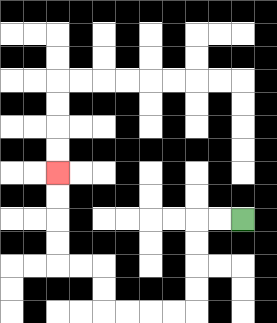{'start': '[10, 9]', 'end': '[2, 7]', 'path_directions': 'L,L,D,D,D,D,L,L,L,L,U,U,L,L,U,U,U,U', 'path_coordinates': '[[10, 9], [9, 9], [8, 9], [8, 10], [8, 11], [8, 12], [8, 13], [7, 13], [6, 13], [5, 13], [4, 13], [4, 12], [4, 11], [3, 11], [2, 11], [2, 10], [2, 9], [2, 8], [2, 7]]'}